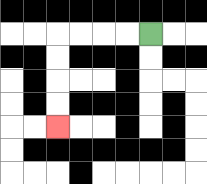{'start': '[6, 1]', 'end': '[2, 5]', 'path_directions': 'L,L,L,L,D,D,D,D', 'path_coordinates': '[[6, 1], [5, 1], [4, 1], [3, 1], [2, 1], [2, 2], [2, 3], [2, 4], [2, 5]]'}